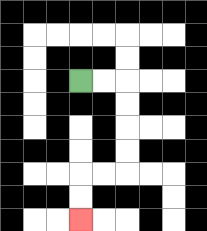{'start': '[3, 3]', 'end': '[3, 9]', 'path_directions': 'R,R,D,D,D,D,L,L,D,D', 'path_coordinates': '[[3, 3], [4, 3], [5, 3], [5, 4], [5, 5], [5, 6], [5, 7], [4, 7], [3, 7], [3, 8], [3, 9]]'}